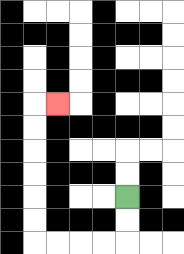{'start': '[5, 8]', 'end': '[2, 4]', 'path_directions': 'D,D,L,L,L,L,U,U,U,U,U,U,R', 'path_coordinates': '[[5, 8], [5, 9], [5, 10], [4, 10], [3, 10], [2, 10], [1, 10], [1, 9], [1, 8], [1, 7], [1, 6], [1, 5], [1, 4], [2, 4]]'}